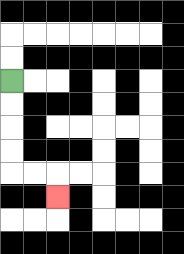{'start': '[0, 3]', 'end': '[2, 8]', 'path_directions': 'D,D,D,D,R,R,D', 'path_coordinates': '[[0, 3], [0, 4], [0, 5], [0, 6], [0, 7], [1, 7], [2, 7], [2, 8]]'}